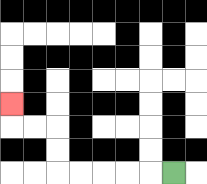{'start': '[7, 7]', 'end': '[0, 4]', 'path_directions': 'L,L,L,L,L,U,U,L,L,U', 'path_coordinates': '[[7, 7], [6, 7], [5, 7], [4, 7], [3, 7], [2, 7], [2, 6], [2, 5], [1, 5], [0, 5], [0, 4]]'}